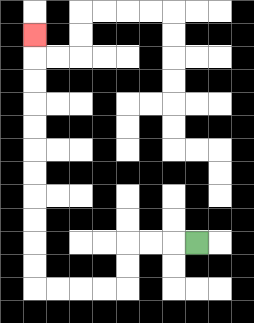{'start': '[8, 10]', 'end': '[1, 1]', 'path_directions': 'L,L,L,D,D,L,L,L,L,U,U,U,U,U,U,U,U,U,U,U', 'path_coordinates': '[[8, 10], [7, 10], [6, 10], [5, 10], [5, 11], [5, 12], [4, 12], [3, 12], [2, 12], [1, 12], [1, 11], [1, 10], [1, 9], [1, 8], [1, 7], [1, 6], [1, 5], [1, 4], [1, 3], [1, 2], [1, 1]]'}